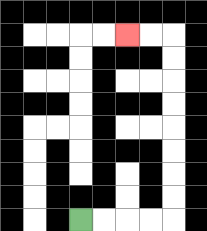{'start': '[3, 9]', 'end': '[5, 1]', 'path_directions': 'R,R,R,R,U,U,U,U,U,U,U,U,L,L', 'path_coordinates': '[[3, 9], [4, 9], [5, 9], [6, 9], [7, 9], [7, 8], [7, 7], [7, 6], [7, 5], [7, 4], [7, 3], [7, 2], [7, 1], [6, 1], [5, 1]]'}